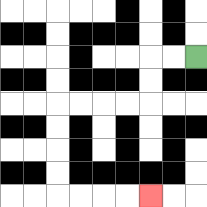{'start': '[8, 2]', 'end': '[6, 8]', 'path_directions': 'L,L,D,D,L,L,L,L,D,D,D,D,R,R,R,R', 'path_coordinates': '[[8, 2], [7, 2], [6, 2], [6, 3], [6, 4], [5, 4], [4, 4], [3, 4], [2, 4], [2, 5], [2, 6], [2, 7], [2, 8], [3, 8], [4, 8], [5, 8], [6, 8]]'}